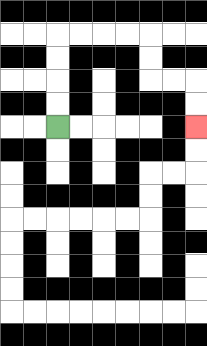{'start': '[2, 5]', 'end': '[8, 5]', 'path_directions': 'U,U,U,U,R,R,R,R,D,D,R,R,D,D', 'path_coordinates': '[[2, 5], [2, 4], [2, 3], [2, 2], [2, 1], [3, 1], [4, 1], [5, 1], [6, 1], [6, 2], [6, 3], [7, 3], [8, 3], [8, 4], [8, 5]]'}